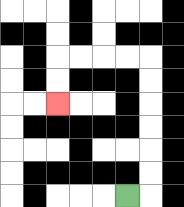{'start': '[5, 8]', 'end': '[2, 4]', 'path_directions': 'R,U,U,U,U,U,U,L,L,L,L,D,D', 'path_coordinates': '[[5, 8], [6, 8], [6, 7], [6, 6], [6, 5], [6, 4], [6, 3], [6, 2], [5, 2], [4, 2], [3, 2], [2, 2], [2, 3], [2, 4]]'}